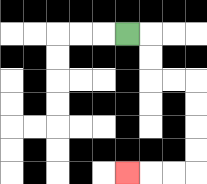{'start': '[5, 1]', 'end': '[5, 7]', 'path_directions': 'R,D,D,R,R,D,D,D,D,L,L,L', 'path_coordinates': '[[5, 1], [6, 1], [6, 2], [6, 3], [7, 3], [8, 3], [8, 4], [8, 5], [8, 6], [8, 7], [7, 7], [6, 7], [5, 7]]'}